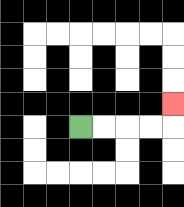{'start': '[3, 5]', 'end': '[7, 4]', 'path_directions': 'R,R,R,R,U', 'path_coordinates': '[[3, 5], [4, 5], [5, 5], [6, 5], [7, 5], [7, 4]]'}